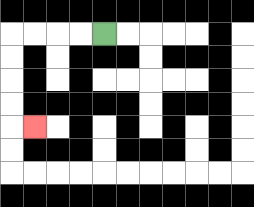{'start': '[4, 1]', 'end': '[1, 5]', 'path_directions': 'L,L,L,L,D,D,D,D,R', 'path_coordinates': '[[4, 1], [3, 1], [2, 1], [1, 1], [0, 1], [0, 2], [0, 3], [0, 4], [0, 5], [1, 5]]'}